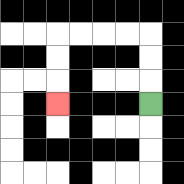{'start': '[6, 4]', 'end': '[2, 4]', 'path_directions': 'U,U,U,L,L,L,L,D,D,D', 'path_coordinates': '[[6, 4], [6, 3], [6, 2], [6, 1], [5, 1], [4, 1], [3, 1], [2, 1], [2, 2], [2, 3], [2, 4]]'}